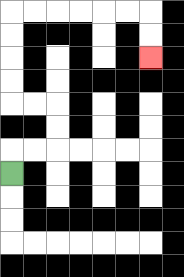{'start': '[0, 7]', 'end': '[6, 2]', 'path_directions': 'U,R,R,U,U,L,L,U,U,U,U,R,R,R,R,R,R,D,D', 'path_coordinates': '[[0, 7], [0, 6], [1, 6], [2, 6], [2, 5], [2, 4], [1, 4], [0, 4], [0, 3], [0, 2], [0, 1], [0, 0], [1, 0], [2, 0], [3, 0], [4, 0], [5, 0], [6, 0], [6, 1], [6, 2]]'}